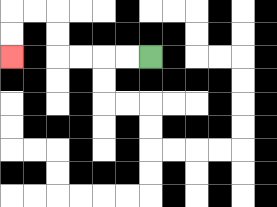{'start': '[6, 2]', 'end': '[0, 2]', 'path_directions': 'L,L,L,L,U,U,L,L,D,D', 'path_coordinates': '[[6, 2], [5, 2], [4, 2], [3, 2], [2, 2], [2, 1], [2, 0], [1, 0], [0, 0], [0, 1], [0, 2]]'}